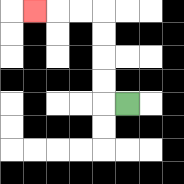{'start': '[5, 4]', 'end': '[1, 0]', 'path_directions': 'L,U,U,U,U,L,L,L', 'path_coordinates': '[[5, 4], [4, 4], [4, 3], [4, 2], [4, 1], [4, 0], [3, 0], [2, 0], [1, 0]]'}